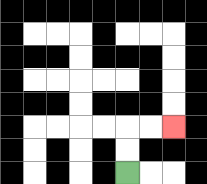{'start': '[5, 7]', 'end': '[7, 5]', 'path_directions': 'U,U,R,R', 'path_coordinates': '[[5, 7], [5, 6], [5, 5], [6, 5], [7, 5]]'}